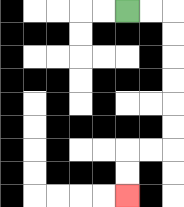{'start': '[5, 0]', 'end': '[5, 8]', 'path_directions': 'R,R,D,D,D,D,D,D,L,L,D,D', 'path_coordinates': '[[5, 0], [6, 0], [7, 0], [7, 1], [7, 2], [7, 3], [7, 4], [7, 5], [7, 6], [6, 6], [5, 6], [5, 7], [5, 8]]'}